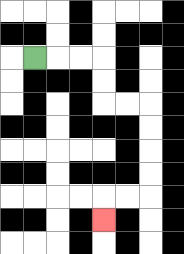{'start': '[1, 2]', 'end': '[4, 9]', 'path_directions': 'R,R,R,D,D,R,R,D,D,D,D,L,L,D', 'path_coordinates': '[[1, 2], [2, 2], [3, 2], [4, 2], [4, 3], [4, 4], [5, 4], [6, 4], [6, 5], [6, 6], [6, 7], [6, 8], [5, 8], [4, 8], [4, 9]]'}